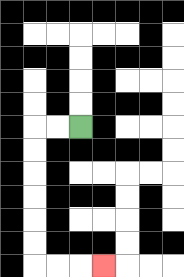{'start': '[3, 5]', 'end': '[4, 11]', 'path_directions': 'L,L,D,D,D,D,D,D,R,R,R', 'path_coordinates': '[[3, 5], [2, 5], [1, 5], [1, 6], [1, 7], [1, 8], [1, 9], [1, 10], [1, 11], [2, 11], [3, 11], [4, 11]]'}